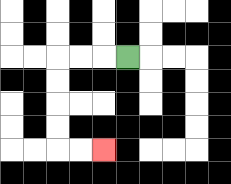{'start': '[5, 2]', 'end': '[4, 6]', 'path_directions': 'L,L,L,D,D,D,D,R,R', 'path_coordinates': '[[5, 2], [4, 2], [3, 2], [2, 2], [2, 3], [2, 4], [2, 5], [2, 6], [3, 6], [4, 6]]'}